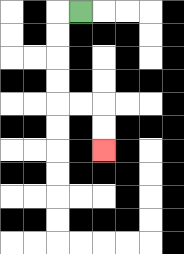{'start': '[3, 0]', 'end': '[4, 6]', 'path_directions': 'L,D,D,D,D,R,R,D,D', 'path_coordinates': '[[3, 0], [2, 0], [2, 1], [2, 2], [2, 3], [2, 4], [3, 4], [4, 4], [4, 5], [4, 6]]'}